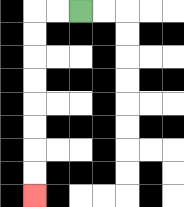{'start': '[3, 0]', 'end': '[1, 8]', 'path_directions': 'L,L,D,D,D,D,D,D,D,D', 'path_coordinates': '[[3, 0], [2, 0], [1, 0], [1, 1], [1, 2], [1, 3], [1, 4], [1, 5], [1, 6], [1, 7], [1, 8]]'}